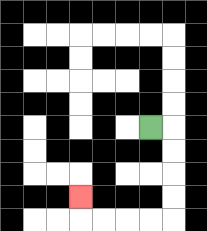{'start': '[6, 5]', 'end': '[3, 8]', 'path_directions': 'R,D,D,D,D,L,L,L,L,U', 'path_coordinates': '[[6, 5], [7, 5], [7, 6], [7, 7], [7, 8], [7, 9], [6, 9], [5, 9], [4, 9], [3, 9], [3, 8]]'}